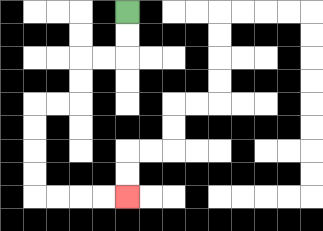{'start': '[5, 0]', 'end': '[5, 8]', 'path_directions': 'D,D,L,L,D,D,L,L,D,D,D,D,R,R,R,R', 'path_coordinates': '[[5, 0], [5, 1], [5, 2], [4, 2], [3, 2], [3, 3], [3, 4], [2, 4], [1, 4], [1, 5], [1, 6], [1, 7], [1, 8], [2, 8], [3, 8], [4, 8], [5, 8]]'}